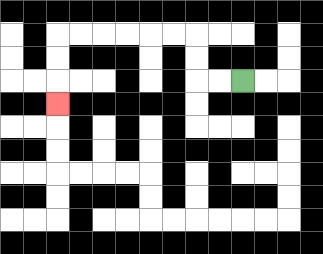{'start': '[10, 3]', 'end': '[2, 4]', 'path_directions': 'L,L,U,U,L,L,L,L,L,L,D,D,D', 'path_coordinates': '[[10, 3], [9, 3], [8, 3], [8, 2], [8, 1], [7, 1], [6, 1], [5, 1], [4, 1], [3, 1], [2, 1], [2, 2], [2, 3], [2, 4]]'}